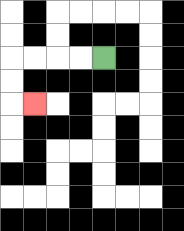{'start': '[4, 2]', 'end': '[1, 4]', 'path_directions': 'L,L,L,L,D,D,R', 'path_coordinates': '[[4, 2], [3, 2], [2, 2], [1, 2], [0, 2], [0, 3], [0, 4], [1, 4]]'}